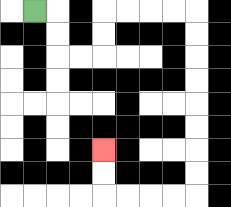{'start': '[1, 0]', 'end': '[4, 6]', 'path_directions': 'R,D,D,R,R,U,U,R,R,R,R,D,D,D,D,D,D,D,D,L,L,L,L,U,U', 'path_coordinates': '[[1, 0], [2, 0], [2, 1], [2, 2], [3, 2], [4, 2], [4, 1], [4, 0], [5, 0], [6, 0], [7, 0], [8, 0], [8, 1], [8, 2], [8, 3], [8, 4], [8, 5], [8, 6], [8, 7], [8, 8], [7, 8], [6, 8], [5, 8], [4, 8], [4, 7], [4, 6]]'}